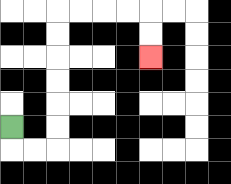{'start': '[0, 5]', 'end': '[6, 2]', 'path_directions': 'D,R,R,U,U,U,U,U,U,R,R,R,R,D,D', 'path_coordinates': '[[0, 5], [0, 6], [1, 6], [2, 6], [2, 5], [2, 4], [2, 3], [2, 2], [2, 1], [2, 0], [3, 0], [4, 0], [5, 0], [6, 0], [6, 1], [6, 2]]'}